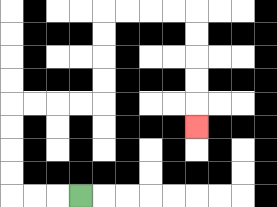{'start': '[3, 8]', 'end': '[8, 5]', 'path_directions': 'L,L,L,U,U,U,U,R,R,R,R,U,U,U,U,R,R,R,R,D,D,D,D,D', 'path_coordinates': '[[3, 8], [2, 8], [1, 8], [0, 8], [0, 7], [0, 6], [0, 5], [0, 4], [1, 4], [2, 4], [3, 4], [4, 4], [4, 3], [4, 2], [4, 1], [4, 0], [5, 0], [6, 0], [7, 0], [8, 0], [8, 1], [8, 2], [8, 3], [8, 4], [8, 5]]'}